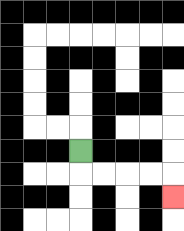{'start': '[3, 6]', 'end': '[7, 8]', 'path_directions': 'D,R,R,R,R,D', 'path_coordinates': '[[3, 6], [3, 7], [4, 7], [5, 7], [6, 7], [7, 7], [7, 8]]'}